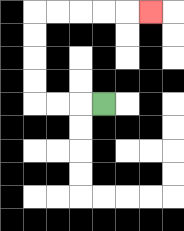{'start': '[4, 4]', 'end': '[6, 0]', 'path_directions': 'L,L,L,U,U,U,U,R,R,R,R,R', 'path_coordinates': '[[4, 4], [3, 4], [2, 4], [1, 4], [1, 3], [1, 2], [1, 1], [1, 0], [2, 0], [3, 0], [4, 0], [5, 0], [6, 0]]'}